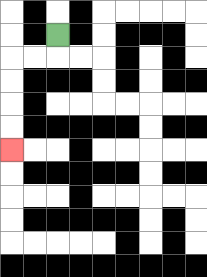{'start': '[2, 1]', 'end': '[0, 6]', 'path_directions': 'D,L,L,D,D,D,D', 'path_coordinates': '[[2, 1], [2, 2], [1, 2], [0, 2], [0, 3], [0, 4], [0, 5], [0, 6]]'}